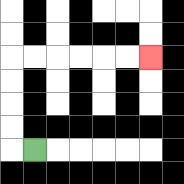{'start': '[1, 6]', 'end': '[6, 2]', 'path_directions': 'L,U,U,U,U,R,R,R,R,R,R', 'path_coordinates': '[[1, 6], [0, 6], [0, 5], [0, 4], [0, 3], [0, 2], [1, 2], [2, 2], [3, 2], [4, 2], [5, 2], [6, 2]]'}